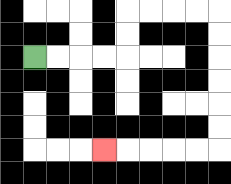{'start': '[1, 2]', 'end': '[4, 6]', 'path_directions': 'R,R,R,R,U,U,R,R,R,R,D,D,D,D,D,D,L,L,L,L,L', 'path_coordinates': '[[1, 2], [2, 2], [3, 2], [4, 2], [5, 2], [5, 1], [5, 0], [6, 0], [7, 0], [8, 0], [9, 0], [9, 1], [9, 2], [9, 3], [9, 4], [9, 5], [9, 6], [8, 6], [7, 6], [6, 6], [5, 6], [4, 6]]'}